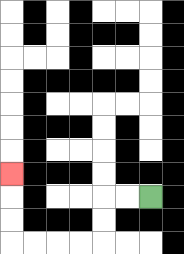{'start': '[6, 8]', 'end': '[0, 7]', 'path_directions': 'L,L,D,D,L,L,L,L,U,U,U', 'path_coordinates': '[[6, 8], [5, 8], [4, 8], [4, 9], [4, 10], [3, 10], [2, 10], [1, 10], [0, 10], [0, 9], [0, 8], [0, 7]]'}